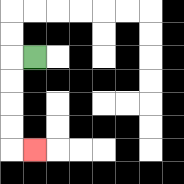{'start': '[1, 2]', 'end': '[1, 6]', 'path_directions': 'L,D,D,D,D,R', 'path_coordinates': '[[1, 2], [0, 2], [0, 3], [0, 4], [0, 5], [0, 6], [1, 6]]'}